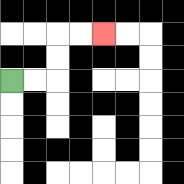{'start': '[0, 3]', 'end': '[4, 1]', 'path_directions': 'R,R,U,U,R,R', 'path_coordinates': '[[0, 3], [1, 3], [2, 3], [2, 2], [2, 1], [3, 1], [4, 1]]'}